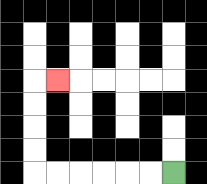{'start': '[7, 7]', 'end': '[2, 3]', 'path_directions': 'L,L,L,L,L,L,U,U,U,U,R', 'path_coordinates': '[[7, 7], [6, 7], [5, 7], [4, 7], [3, 7], [2, 7], [1, 7], [1, 6], [1, 5], [1, 4], [1, 3], [2, 3]]'}